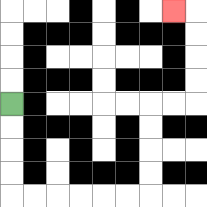{'start': '[0, 4]', 'end': '[7, 0]', 'path_directions': 'D,D,D,D,R,R,R,R,R,R,U,U,U,U,R,R,U,U,U,U,L', 'path_coordinates': '[[0, 4], [0, 5], [0, 6], [0, 7], [0, 8], [1, 8], [2, 8], [3, 8], [4, 8], [5, 8], [6, 8], [6, 7], [6, 6], [6, 5], [6, 4], [7, 4], [8, 4], [8, 3], [8, 2], [8, 1], [8, 0], [7, 0]]'}